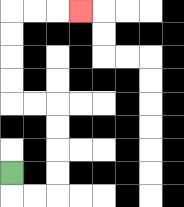{'start': '[0, 7]', 'end': '[3, 0]', 'path_directions': 'D,R,R,U,U,U,U,L,L,U,U,U,U,R,R,R', 'path_coordinates': '[[0, 7], [0, 8], [1, 8], [2, 8], [2, 7], [2, 6], [2, 5], [2, 4], [1, 4], [0, 4], [0, 3], [0, 2], [0, 1], [0, 0], [1, 0], [2, 0], [3, 0]]'}